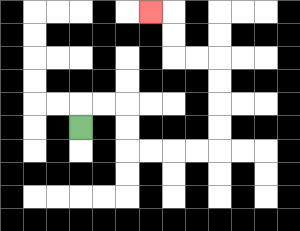{'start': '[3, 5]', 'end': '[6, 0]', 'path_directions': 'U,R,R,D,D,R,R,R,R,U,U,U,U,L,L,U,U,L', 'path_coordinates': '[[3, 5], [3, 4], [4, 4], [5, 4], [5, 5], [5, 6], [6, 6], [7, 6], [8, 6], [9, 6], [9, 5], [9, 4], [9, 3], [9, 2], [8, 2], [7, 2], [7, 1], [7, 0], [6, 0]]'}